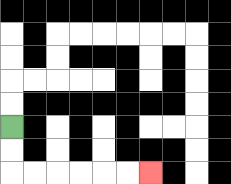{'start': '[0, 5]', 'end': '[6, 7]', 'path_directions': 'D,D,R,R,R,R,R,R', 'path_coordinates': '[[0, 5], [0, 6], [0, 7], [1, 7], [2, 7], [3, 7], [4, 7], [5, 7], [6, 7]]'}